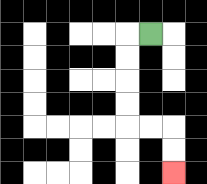{'start': '[6, 1]', 'end': '[7, 7]', 'path_directions': 'L,D,D,D,D,R,R,D,D', 'path_coordinates': '[[6, 1], [5, 1], [5, 2], [5, 3], [5, 4], [5, 5], [6, 5], [7, 5], [7, 6], [7, 7]]'}